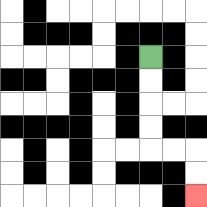{'start': '[6, 2]', 'end': '[8, 8]', 'path_directions': 'D,D,D,D,R,R,D,D', 'path_coordinates': '[[6, 2], [6, 3], [6, 4], [6, 5], [6, 6], [7, 6], [8, 6], [8, 7], [8, 8]]'}